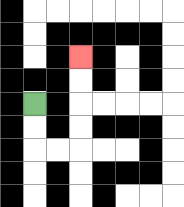{'start': '[1, 4]', 'end': '[3, 2]', 'path_directions': 'D,D,R,R,U,U,U,U', 'path_coordinates': '[[1, 4], [1, 5], [1, 6], [2, 6], [3, 6], [3, 5], [3, 4], [3, 3], [3, 2]]'}